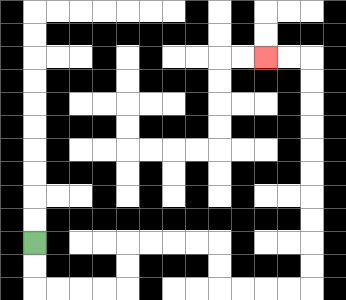{'start': '[1, 10]', 'end': '[11, 2]', 'path_directions': 'D,D,R,R,R,R,U,U,R,R,R,R,D,D,R,R,R,R,U,U,U,U,U,U,U,U,U,U,L,L', 'path_coordinates': '[[1, 10], [1, 11], [1, 12], [2, 12], [3, 12], [4, 12], [5, 12], [5, 11], [5, 10], [6, 10], [7, 10], [8, 10], [9, 10], [9, 11], [9, 12], [10, 12], [11, 12], [12, 12], [13, 12], [13, 11], [13, 10], [13, 9], [13, 8], [13, 7], [13, 6], [13, 5], [13, 4], [13, 3], [13, 2], [12, 2], [11, 2]]'}